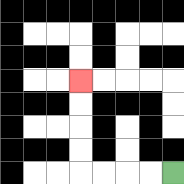{'start': '[7, 7]', 'end': '[3, 3]', 'path_directions': 'L,L,L,L,U,U,U,U', 'path_coordinates': '[[7, 7], [6, 7], [5, 7], [4, 7], [3, 7], [3, 6], [3, 5], [3, 4], [3, 3]]'}